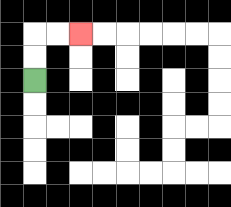{'start': '[1, 3]', 'end': '[3, 1]', 'path_directions': 'U,U,R,R', 'path_coordinates': '[[1, 3], [1, 2], [1, 1], [2, 1], [3, 1]]'}